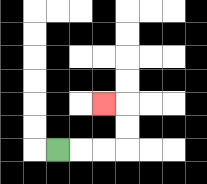{'start': '[2, 6]', 'end': '[4, 4]', 'path_directions': 'R,R,R,U,U,L', 'path_coordinates': '[[2, 6], [3, 6], [4, 6], [5, 6], [5, 5], [5, 4], [4, 4]]'}